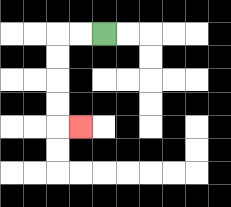{'start': '[4, 1]', 'end': '[3, 5]', 'path_directions': 'L,L,D,D,D,D,R', 'path_coordinates': '[[4, 1], [3, 1], [2, 1], [2, 2], [2, 3], [2, 4], [2, 5], [3, 5]]'}